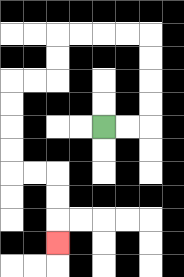{'start': '[4, 5]', 'end': '[2, 10]', 'path_directions': 'R,R,U,U,U,U,L,L,L,L,D,D,L,L,D,D,D,D,R,R,D,D,D', 'path_coordinates': '[[4, 5], [5, 5], [6, 5], [6, 4], [6, 3], [6, 2], [6, 1], [5, 1], [4, 1], [3, 1], [2, 1], [2, 2], [2, 3], [1, 3], [0, 3], [0, 4], [0, 5], [0, 6], [0, 7], [1, 7], [2, 7], [2, 8], [2, 9], [2, 10]]'}